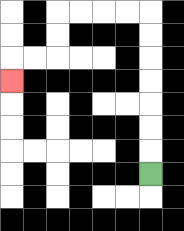{'start': '[6, 7]', 'end': '[0, 3]', 'path_directions': 'U,U,U,U,U,U,U,L,L,L,L,D,D,L,L,D', 'path_coordinates': '[[6, 7], [6, 6], [6, 5], [6, 4], [6, 3], [6, 2], [6, 1], [6, 0], [5, 0], [4, 0], [3, 0], [2, 0], [2, 1], [2, 2], [1, 2], [0, 2], [0, 3]]'}